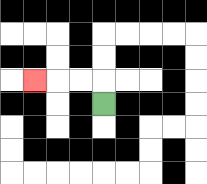{'start': '[4, 4]', 'end': '[1, 3]', 'path_directions': 'U,L,L,L', 'path_coordinates': '[[4, 4], [4, 3], [3, 3], [2, 3], [1, 3]]'}